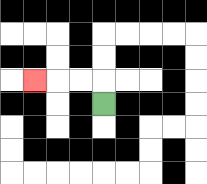{'start': '[4, 4]', 'end': '[1, 3]', 'path_directions': 'U,L,L,L', 'path_coordinates': '[[4, 4], [4, 3], [3, 3], [2, 3], [1, 3]]'}